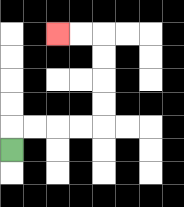{'start': '[0, 6]', 'end': '[2, 1]', 'path_directions': 'U,R,R,R,R,U,U,U,U,L,L', 'path_coordinates': '[[0, 6], [0, 5], [1, 5], [2, 5], [3, 5], [4, 5], [4, 4], [4, 3], [4, 2], [4, 1], [3, 1], [2, 1]]'}